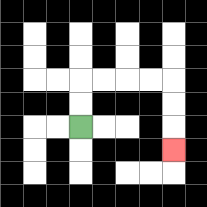{'start': '[3, 5]', 'end': '[7, 6]', 'path_directions': 'U,U,R,R,R,R,D,D,D', 'path_coordinates': '[[3, 5], [3, 4], [3, 3], [4, 3], [5, 3], [6, 3], [7, 3], [7, 4], [7, 5], [7, 6]]'}